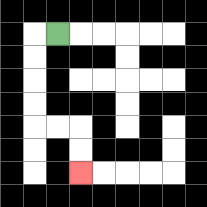{'start': '[2, 1]', 'end': '[3, 7]', 'path_directions': 'L,D,D,D,D,R,R,D,D', 'path_coordinates': '[[2, 1], [1, 1], [1, 2], [1, 3], [1, 4], [1, 5], [2, 5], [3, 5], [3, 6], [3, 7]]'}